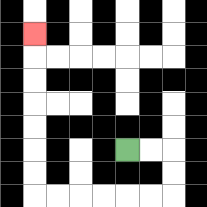{'start': '[5, 6]', 'end': '[1, 1]', 'path_directions': 'R,R,D,D,L,L,L,L,L,L,U,U,U,U,U,U,U', 'path_coordinates': '[[5, 6], [6, 6], [7, 6], [7, 7], [7, 8], [6, 8], [5, 8], [4, 8], [3, 8], [2, 8], [1, 8], [1, 7], [1, 6], [1, 5], [1, 4], [1, 3], [1, 2], [1, 1]]'}